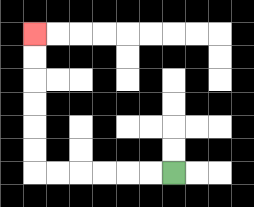{'start': '[7, 7]', 'end': '[1, 1]', 'path_directions': 'L,L,L,L,L,L,U,U,U,U,U,U', 'path_coordinates': '[[7, 7], [6, 7], [5, 7], [4, 7], [3, 7], [2, 7], [1, 7], [1, 6], [1, 5], [1, 4], [1, 3], [1, 2], [1, 1]]'}